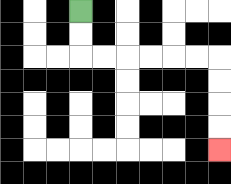{'start': '[3, 0]', 'end': '[9, 6]', 'path_directions': 'D,D,R,R,R,R,R,R,D,D,D,D', 'path_coordinates': '[[3, 0], [3, 1], [3, 2], [4, 2], [5, 2], [6, 2], [7, 2], [8, 2], [9, 2], [9, 3], [9, 4], [9, 5], [9, 6]]'}